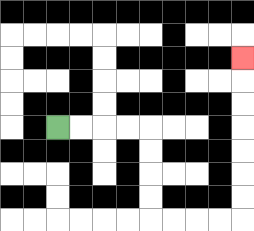{'start': '[2, 5]', 'end': '[10, 2]', 'path_directions': 'R,R,R,R,D,D,D,D,R,R,R,R,U,U,U,U,U,U,U', 'path_coordinates': '[[2, 5], [3, 5], [4, 5], [5, 5], [6, 5], [6, 6], [6, 7], [6, 8], [6, 9], [7, 9], [8, 9], [9, 9], [10, 9], [10, 8], [10, 7], [10, 6], [10, 5], [10, 4], [10, 3], [10, 2]]'}